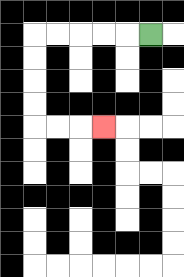{'start': '[6, 1]', 'end': '[4, 5]', 'path_directions': 'L,L,L,L,L,D,D,D,D,R,R,R', 'path_coordinates': '[[6, 1], [5, 1], [4, 1], [3, 1], [2, 1], [1, 1], [1, 2], [1, 3], [1, 4], [1, 5], [2, 5], [3, 5], [4, 5]]'}